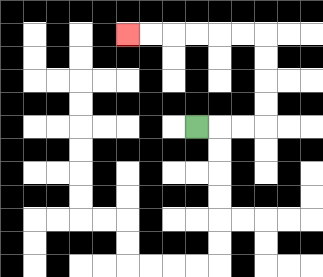{'start': '[8, 5]', 'end': '[5, 1]', 'path_directions': 'R,R,R,U,U,U,U,L,L,L,L,L,L', 'path_coordinates': '[[8, 5], [9, 5], [10, 5], [11, 5], [11, 4], [11, 3], [11, 2], [11, 1], [10, 1], [9, 1], [8, 1], [7, 1], [6, 1], [5, 1]]'}